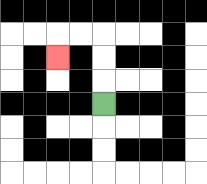{'start': '[4, 4]', 'end': '[2, 2]', 'path_directions': 'U,U,U,L,L,D', 'path_coordinates': '[[4, 4], [4, 3], [4, 2], [4, 1], [3, 1], [2, 1], [2, 2]]'}